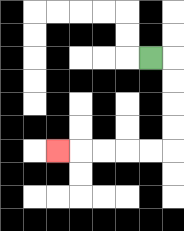{'start': '[6, 2]', 'end': '[2, 6]', 'path_directions': 'R,D,D,D,D,L,L,L,L,L', 'path_coordinates': '[[6, 2], [7, 2], [7, 3], [7, 4], [7, 5], [7, 6], [6, 6], [5, 6], [4, 6], [3, 6], [2, 6]]'}